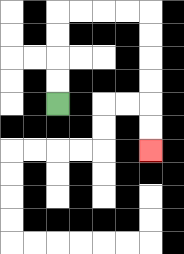{'start': '[2, 4]', 'end': '[6, 6]', 'path_directions': 'U,U,U,U,R,R,R,R,D,D,D,D,D,D', 'path_coordinates': '[[2, 4], [2, 3], [2, 2], [2, 1], [2, 0], [3, 0], [4, 0], [5, 0], [6, 0], [6, 1], [6, 2], [6, 3], [6, 4], [6, 5], [6, 6]]'}